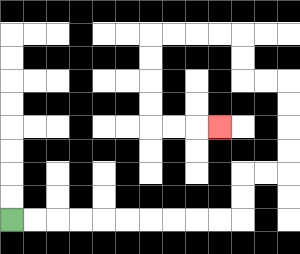{'start': '[0, 9]', 'end': '[9, 5]', 'path_directions': 'R,R,R,R,R,R,R,R,R,R,U,U,R,R,U,U,U,U,L,L,U,U,L,L,L,L,D,D,D,D,R,R,R', 'path_coordinates': '[[0, 9], [1, 9], [2, 9], [3, 9], [4, 9], [5, 9], [6, 9], [7, 9], [8, 9], [9, 9], [10, 9], [10, 8], [10, 7], [11, 7], [12, 7], [12, 6], [12, 5], [12, 4], [12, 3], [11, 3], [10, 3], [10, 2], [10, 1], [9, 1], [8, 1], [7, 1], [6, 1], [6, 2], [6, 3], [6, 4], [6, 5], [7, 5], [8, 5], [9, 5]]'}